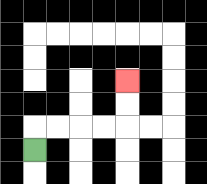{'start': '[1, 6]', 'end': '[5, 3]', 'path_directions': 'U,R,R,R,R,U,U', 'path_coordinates': '[[1, 6], [1, 5], [2, 5], [3, 5], [4, 5], [5, 5], [5, 4], [5, 3]]'}